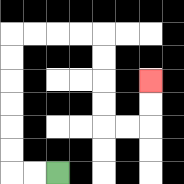{'start': '[2, 7]', 'end': '[6, 3]', 'path_directions': 'L,L,U,U,U,U,U,U,R,R,R,R,D,D,D,D,R,R,U,U', 'path_coordinates': '[[2, 7], [1, 7], [0, 7], [0, 6], [0, 5], [0, 4], [0, 3], [0, 2], [0, 1], [1, 1], [2, 1], [3, 1], [4, 1], [4, 2], [4, 3], [4, 4], [4, 5], [5, 5], [6, 5], [6, 4], [6, 3]]'}